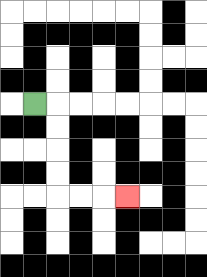{'start': '[1, 4]', 'end': '[5, 8]', 'path_directions': 'R,D,D,D,D,R,R,R', 'path_coordinates': '[[1, 4], [2, 4], [2, 5], [2, 6], [2, 7], [2, 8], [3, 8], [4, 8], [5, 8]]'}